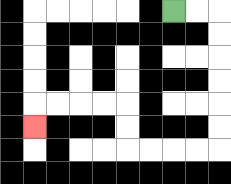{'start': '[7, 0]', 'end': '[1, 5]', 'path_directions': 'R,R,D,D,D,D,D,D,L,L,L,L,U,U,L,L,L,L,D', 'path_coordinates': '[[7, 0], [8, 0], [9, 0], [9, 1], [9, 2], [9, 3], [9, 4], [9, 5], [9, 6], [8, 6], [7, 6], [6, 6], [5, 6], [5, 5], [5, 4], [4, 4], [3, 4], [2, 4], [1, 4], [1, 5]]'}